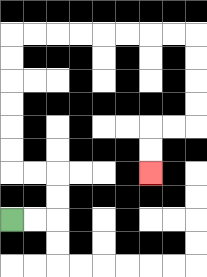{'start': '[0, 9]', 'end': '[6, 7]', 'path_directions': 'R,R,U,U,L,L,U,U,U,U,U,U,R,R,R,R,R,R,R,R,D,D,D,D,L,L,D,D', 'path_coordinates': '[[0, 9], [1, 9], [2, 9], [2, 8], [2, 7], [1, 7], [0, 7], [0, 6], [0, 5], [0, 4], [0, 3], [0, 2], [0, 1], [1, 1], [2, 1], [3, 1], [4, 1], [5, 1], [6, 1], [7, 1], [8, 1], [8, 2], [8, 3], [8, 4], [8, 5], [7, 5], [6, 5], [6, 6], [6, 7]]'}